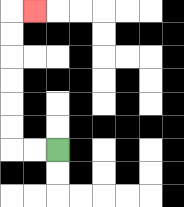{'start': '[2, 6]', 'end': '[1, 0]', 'path_directions': 'L,L,U,U,U,U,U,U,R', 'path_coordinates': '[[2, 6], [1, 6], [0, 6], [0, 5], [0, 4], [0, 3], [0, 2], [0, 1], [0, 0], [1, 0]]'}